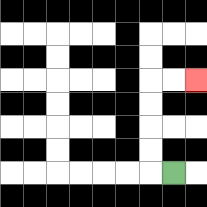{'start': '[7, 7]', 'end': '[8, 3]', 'path_directions': 'L,U,U,U,U,R,R', 'path_coordinates': '[[7, 7], [6, 7], [6, 6], [6, 5], [6, 4], [6, 3], [7, 3], [8, 3]]'}